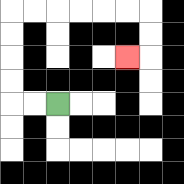{'start': '[2, 4]', 'end': '[5, 2]', 'path_directions': 'L,L,U,U,U,U,R,R,R,R,R,R,D,D,L', 'path_coordinates': '[[2, 4], [1, 4], [0, 4], [0, 3], [0, 2], [0, 1], [0, 0], [1, 0], [2, 0], [3, 0], [4, 0], [5, 0], [6, 0], [6, 1], [6, 2], [5, 2]]'}